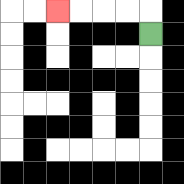{'start': '[6, 1]', 'end': '[2, 0]', 'path_directions': 'U,L,L,L,L', 'path_coordinates': '[[6, 1], [6, 0], [5, 0], [4, 0], [3, 0], [2, 0]]'}